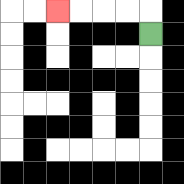{'start': '[6, 1]', 'end': '[2, 0]', 'path_directions': 'U,L,L,L,L', 'path_coordinates': '[[6, 1], [6, 0], [5, 0], [4, 0], [3, 0], [2, 0]]'}